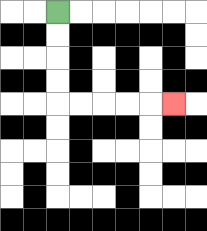{'start': '[2, 0]', 'end': '[7, 4]', 'path_directions': 'D,D,D,D,R,R,R,R,R', 'path_coordinates': '[[2, 0], [2, 1], [2, 2], [2, 3], [2, 4], [3, 4], [4, 4], [5, 4], [6, 4], [7, 4]]'}